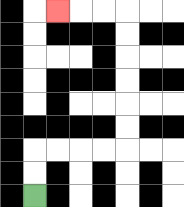{'start': '[1, 8]', 'end': '[2, 0]', 'path_directions': 'U,U,R,R,R,R,U,U,U,U,U,U,L,L,L', 'path_coordinates': '[[1, 8], [1, 7], [1, 6], [2, 6], [3, 6], [4, 6], [5, 6], [5, 5], [5, 4], [5, 3], [5, 2], [5, 1], [5, 0], [4, 0], [3, 0], [2, 0]]'}